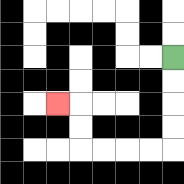{'start': '[7, 2]', 'end': '[2, 4]', 'path_directions': 'D,D,D,D,L,L,L,L,U,U,L', 'path_coordinates': '[[7, 2], [7, 3], [7, 4], [7, 5], [7, 6], [6, 6], [5, 6], [4, 6], [3, 6], [3, 5], [3, 4], [2, 4]]'}